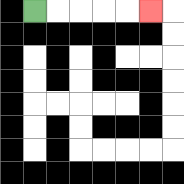{'start': '[1, 0]', 'end': '[6, 0]', 'path_directions': 'R,R,R,R,R', 'path_coordinates': '[[1, 0], [2, 0], [3, 0], [4, 0], [5, 0], [6, 0]]'}